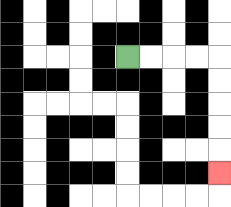{'start': '[5, 2]', 'end': '[9, 7]', 'path_directions': 'R,R,R,R,D,D,D,D,D', 'path_coordinates': '[[5, 2], [6, 2], [7, 2], [8, 2], [9, 2], [9, 3], [9, 4], [9, 5], [9, 6], [9, 7]]'}